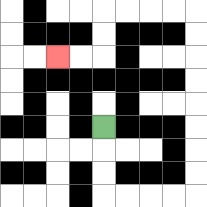{'start': '[4, 5]', 'end': '[2, 2]', 'path_directions': 'D,D,D,R,R,R,R,U,U,U,U,U,U,U,U,L,L,L,L,D,D,L,L', 'path_coordinates': '[[4, 5], [4, 6], [4, 7], [4, 8], [5, 8], [6, 8], [7, 8], [8, 8], [8, 7], [8, 6], [8, 5], [8, 4], [8, 3], [8, 2], [8, 1], [8, 0], [7, 0], [6, 0], [5, 0], [4, 0], [4, 1], [4, 2], [3, 2], [2, 2]]'}